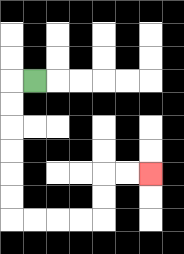{'start': '[1, 3]', 'end': '[6, 7]', 'path_directions': 'L,D,D,D,D,D,D,R,R,R,R,U,U,R,R', 'path_coordinates': '[[1, 3], [0, 3], [0, 4], [0, 5], [0, 6], [0, 7], [0, 8], [0, 9], [1, 9], [2, 9], [3, 9], [4, 9], [4, 8], [4, 7], [5, 7], [6, 7]]'}